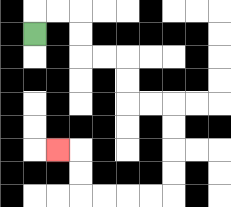{'start': '[1, 1]', 'end': '[2, 6]', 'path_directions': 'U,R,R,D,D,R,R,D,D,R,R,D,D,D,D,L,L,L,L,U,U,L', 'path_coordinates': '[[1, 1], [1, 0], [2, 0], [3, 0], [3, 1], [3, 2], [4, 2], [5, 2], [5, 3], [5, 4], [6, 4], [7, 4], [7, 5], [7, 6], [7, 7], [7, 8], [6, 8], [5, 8], [4, 8], [3, 8], [3, 7], [3, 6], [2, 6]]'}